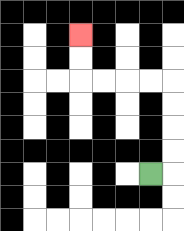{'start': '[6, 7]', 'end': '[3, 1]', 'path_directions': 'R,U,U,U,U,L,L,L,L,U,U', 'path_coordinates': '[[6, 7], [7, 7], [7, 6], [7, 5], [7, 4], [7, 3], [6, 3], [5, 3], [4, 3], [3, 3], [3, 2], [3, 1]]'}